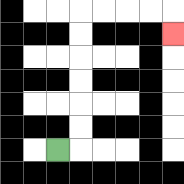{'start': '[2, 6]', 'end': '[7, 1]', 'path_directions': 'R,U,U,U,U,U,U,R,R,R,R,D', 'path_coordinates': '[[2, 6], [3, 6], [3, 5], [3, 4], [3, 3], [3, 2], [3, 1], [3, 0], [4, 0], [5, 0], [6, 0], [7, 0], [7, 1]]'}